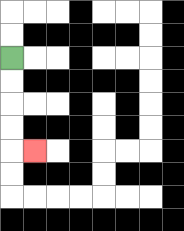{'start': '[0, 2]', 'end': '[1, 6]', 'path_directions': 'D,D,D,D,R', 'path_coordinates': '[[0, 2], [0, 3], [0, 4], [0, 5], [0, 6], [1, 6]]'}